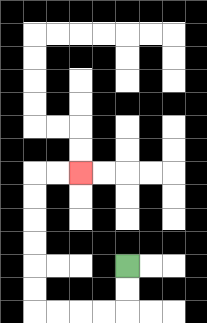{'start': '[5, 11]', 'end': '[3, 7]', 'path_directions': 'D,D,L,L,L,L,U,U,U,U,U,U,R,R', 'path_coordinates': '[[5, 11], [5, 12], [5, 13], [4, 13], [3, 13], [2, 13], [1, 13], [1, 12], [1, 11], [1, 10], [1, 9], [1, 8], [1, 7], [2, 7], [3, 7]]'}